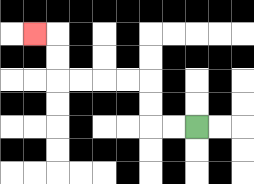{'start': '[8, 5]', 'end': '[1, 1]', 'path_directions': 'L,L,U,U,L,L,L,L,U,U,L', 'path_coordinates': '[[8, 5], [7, 5], [6, 5], [6, 4], [6, 3], [5, 3], [4, 3], [3, 3], [2, 3], [2, 2], [2, 1], [1, 1]]'}